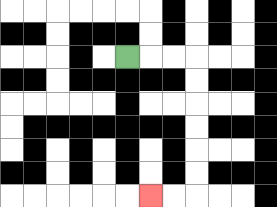{'start': '[5, 2]', 'end': '[6, 8]', 'path_directions': 'R,R,R,D,D,D,D,D,D,L,L', 'path_coordinates': '[[5, 2], [6, 2], [7, 2], [8, 2], [8, 3], [8, 4], [8, 5], [8, 6], [8, 7], [8, 8], [7, 8], [6, 8]]'}